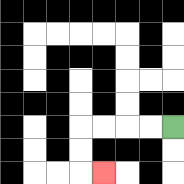{'start': '[7, 5]', 'end': '[4, 7]', 'path_directions': 'L,L,L,L,D,D,R', 'path_coordinates': '[[7, 5], [6, 5], [5, 5], [4, 5], [3, 5], [3, 6], [3, 7], [4, 7]]'}